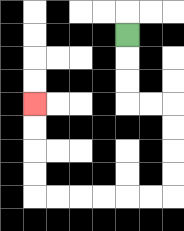{'start': '[5, 1]', 'end': '[1, 4]', 'path_directions': 'D,D,D,R,R,D,D,D,D,L,L,L,L,L,L,U,U,U,U', 'path_coordinates': '[[5, 1], [5, 2], [5, 3], [5, 4], [6, 4], [7, 4], [7, 5], [7, 6], [7, 7], [7, 8], [6, 8], [5, 8], [4, 8], [3, 8], [2, 8], [1, 8], [1, 7], [1, 6], [1, 5], [1, 4]]'}